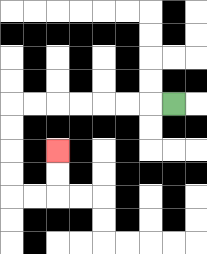{'start': '[7, 4]', 'end': '[2, 6]', 'path_directions': 'L,L,L,L,L,L,L,D,D,D,D,R,R,U,U', 'path_coordinates': '[[7, 4], [6, 4], [5, 4], [4, 4], [3, 4], [2, 4], [1, 4], [0, 4], [0, 5], [0, 6], [0, 7], [0, 8], [1, 8], [2, 8], [2, 7], [2, 6]]'}